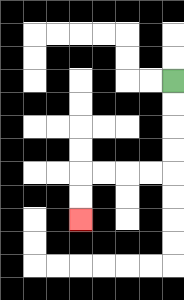{'start': '[7, 3]', 'end': '[3, 9]', 'path_directions': 'D,D,D,D,L,L,L,L,D,D', 'path_coordinates': '[[7, 3], [7, 4], [7, 5], [7, 6], [7, 7], [6, 7], [5, 7], [4, 7], [3, 7], [3, 8], [3, 9]]'}